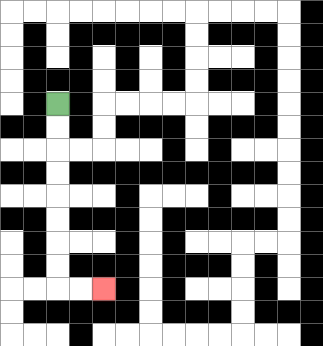{'start': '[2, 4]', 'end': '[4, 12]', 'path_directions': 'D,D,D,D,D,D,D,D,R,R', 'path_coordinates': '[[2, 4], [2, 5], [2, 6], [2, 7], [2, 8], [2, 9], [2, 10], [2, 11], [2, 12], [3, 12], [4, 12]]'}